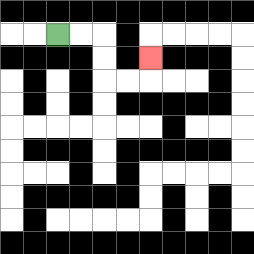{'start': '[2, 1]', 'end': '[6, 2]', 'path_directions': 'R,R,D,D,R,R,U', 'path_coordinates': '[[2, 1], [3, 1], [4, 1], [4, 2], [4, 3], [5, 3], [6, 3], [6, 2]]'}